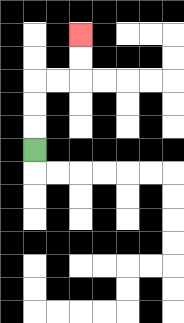{'start': '[1, 6]', 'end': '[3, 1]', 'path_directions': 'U,U,U,R,R,U,U', 'path_coordinates': '[[1, 6], [1, 5], [1, 4], [1, 3], [2, 3], [3, 3], [3, 2], [3, 1]]'}